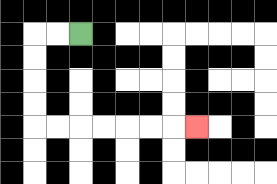{'start': '[3, 1]', 'end': '[8, 5]', 'path_directions': 'L,L,D,D,D,D,R,R,R,R,R,R,R', 'path_coordinates': '[[3, 1], [2, 1], [1, 1], [1, 2], [1, 3], [1, 4], [1, 5], [2, 5], [3, 5], [4, 5], [5, 5], [6, 5], [7, 5], [8, 5]]'}